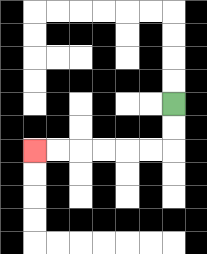{'start': '[7, 4]', 'end': '[1, 6]', 'path_directions': 'D,D,L,L,L,L,L,L', 'path_coordinates': '[[7, 4], [7, 5], [7, 6], [6, 6], [5, 6], [4, 6], [3, 6], [2, 6], [1, 6]]'}